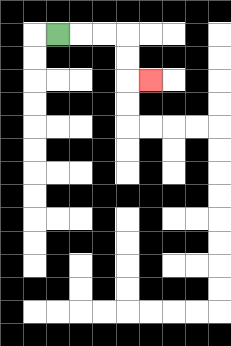{'start': '[2, 1]', 'end': '[6, 3]', 'path_directions': 'R,R,R,D,D,R', 'path_coordinates': '[[2, 1], [3, 1], [4, 1], [5, 1], [5, 2], [5, 3], [6, 3]]'}